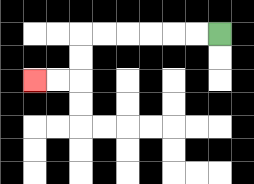{'start': '[9, 1]', 'end': '[1, 3]', 'path_directions': 'L,L,L,L,L,L,D,D,L,L', 'path_coordinates': '[[9, 1], [8, 1], [7, 1], [6, 1], [5, 1], [4, 1], [3, 1], [3, 2], [3, 3], [2, 3], [1, 3]]'}